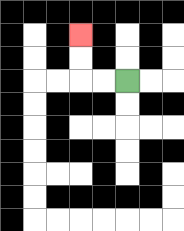{'start': '[5, 3]', 'end': '[3, 1]', 'path_directions': 'L,L,U,U', 'path_coordinates': '[[5, 3], [4, 3], [3, 3], [3, 2], [3, 1]]'}